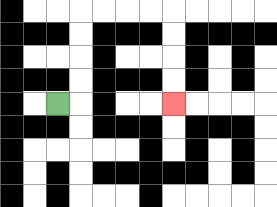{'start': '[2, 4]', 'end': '[7, 4]', 'path_directions': 'R,U,U,U,U,R,R,R,R,D,D,D,D', 'path_coordinates': '[[2, 4], [3, 4], [3, 3], [3, 2], [3, 1], [3, 0], [4, 0], [5, 0], [6, 0], [7, 0], [7, 1], [7, 2], [7, 3], [7, 4]]'}